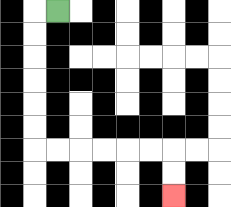{'start': '[2, 0]', 'end': '[7, 8]', 'path_directions': 'L,D,D,D,D,D,D,R,R,R,R,R,R,D,D', 'path_coordinates': '[[2, 0], [1, 0], [1, 1], [1, 2], [1, 3], [1, 4], [1, 5], [1, 6], [2, 6], [3, 6], [4, 6], [5, 6], [6, 6], [7, 6], [7, 7], [7, 8]]'}